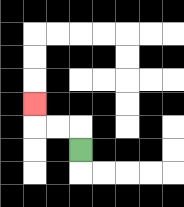{'start': '[3, 6]', 'end': '[1, 4]', 'path_directions': 'U,L,L,U', 'path_coordinates': '[[3, 6], [3, 5], [2, 5], [1, 5], [1, 4]]'}